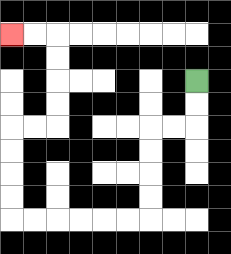{'start': '[8, 3]', 'end': '[0, 1]', 'path_directions': 'D,D,L,L,D,D,D,D,L,L,L,L,L,L,U,U,U,U,R,R,U,U,U,U,L,L', 'path_coordinates': '[[8, 3], [8, 4], [8, 5], [7, 5], [6, 5], [6, 6], [6, 7], [6, 8], [6, 9], [5, 9], [4, 9], [3, 9], [2, 9], [1, 9], [0, 9], [0, 8], [0, 7], [0, 6], [0, 5], [1, 5], [2, 5], [2, 4], [2, 3], [2, 2], [2, 1], [1, 1], [0, 1]]'}